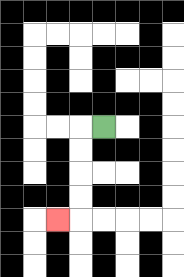{'start': '[4, 5]', 'end': '[2, 9]', 'path_directions': 'L,D,D,D,D,L', 'path_coordinates': '[[4, 5], [3, 5], [3, 6], [3, 7], [3, 8], [3, 9], [2, 9]]'}